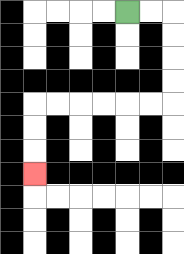{'start': '[5, 0]', 'end': '[1, 7]', 'path_directions': 'R,R,D,D,D,D,L,L,L,L,L,L,D,D,D', 'path_coordinates': '[[5, 0], [6, 0], [7, 0], [7, 1], [7, 2], [7, 3], [7, 4], [6, 4], [5, 4], [4, 4], [3, 4], [2, 4], [1, 4], [1, 5], [1, 6], [1, 7]]'}